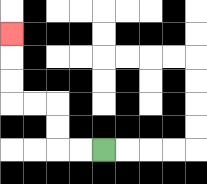{'start': '[4, 6]', 'end': '[0, 1]', 'path_directions': 'L,L,U,U,L,L,U,U,U', 'path_coordinates': '[[4, 6], [3, 6], [2, 6], [2, 5], [2, 4], [1, 4], [0, 4], [0, 3], [0, 2], [0, 1]]'}